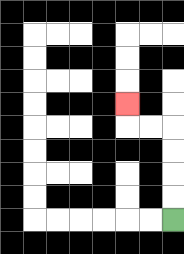{'start': '[7, 9]', 'end': '[5, 4]', 'path_directions': 'U,U,U,U,L,L,U', 'path_coordinates': '[[7, 9], [7, 8], [7, 7], [7, 6], [7, 5], [6, 5], [5, 5], [5, 4]]'}